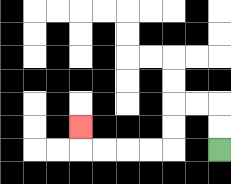{'start': '[9, 6]', 'end': '[3, 5]', 'path_directions': 'U,U,L,L,D,D,L,L,L,L,U', 'path_coordinates': '[[9, 6], [9, 5], [9, 4], [8, 4], [7, 4], [7, 5], [7, 6], [6, 6], [5, 6], [4, 6], [3, 6], [3, 5]]'}